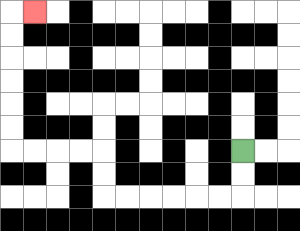{'start': '[10, 6]', 'end': '[1, 0]', 'path_directions': 'D,D,L,L,L,L,L,L,U,U,L,L,L,L,U,U,U,U,U,U,R', 'path_coordinates': '[[10, 6], [10, 7], [10, 8], [9, 8], [8, 8], [7, 8], [6, 8], [5, 8], [4, 8], [4, 7], [4, 6], [3, 6], [2, 6], [1, 6], [0, 6], [0, 5], [0, 4], [0, 3], [0, 2], [0, 1], [0, 0], [1, 0]]'}